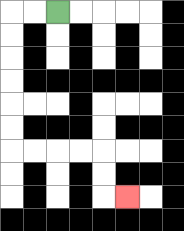{'start': '[2, 0]', 'end': '[5, 8]', 'path_directions': 'L,L,D,D,D,D,D,D,R,R,R,R,D,D,R', 'path_coordinates': '[[2, 0], [1, 0], [0, 0], [0, 1], [0, 2], [0, 3], [0, 4], [0, 5], [0, 6], [1, 6], [2, 6], [3, 6], [4, 6], [4, 7], [4, 8], [5, 8]]'}